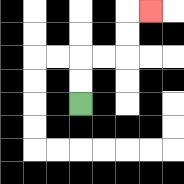{'start': '[3, 4]', 'end': '[6, 0]', 'path_directions': 'U,U,R,R,U,U,R', 'path_coordinates': '[[3, 4], [3, 3], [3, 2], [4, 2], [5, 2], [5, 1], [5, 0], [6, 0]]'}